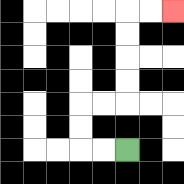{'start': '[5, 6]', 'end': '[7, 0]', 'path_directions': 'L,L,U,U,R,R,U,U,U,U,R,R', 'path_coordinates': '[[5, 6], [4, 6], [3, 6], [3, 5], [3, 4], [4, 4], [5, 4], [5, 3], [5, 2], [5, 1], [5, 0], [6, 0], [7, 0]]'}